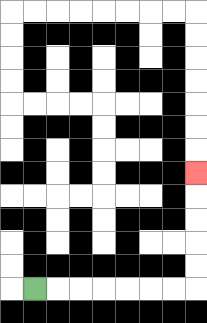{'start': '[1, 12]', 'end': '[8, 7]', 'path_directions': 'R,R,R,R,R,R,R,U,U,U,U,U', 'path_coordinates': '[[1, 12], [2, 12], [3, 12], [4, 12], [5, 12], [6, 12], [7, 12], [8, 12], [8, 11], [8, 10], [8, 9], [8, 8], [8, 7]]'}